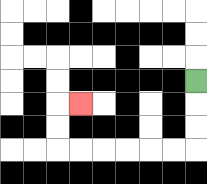{'start': '[8, 3]', 'end': '[3, 4]', 'path_directions': 'D,D,D,L,L,L,L,L,L,U,U,R', 'path_coordinates': '[[8, 3], [8, 4], [8, 5], [8, 6], [7, 6], [6, 6], [5, 6], [4, 6], [3, 6], [2, 6], [2, 5], [2, 4], [3, 4]]'}